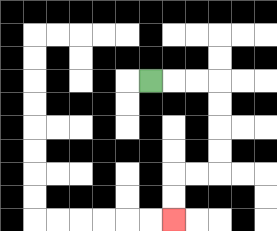{'start': '[6, 3]', 'end': '[7, 9]', 'path_directions': 'R,R,R,D,D,D,D,L,L,D,D', 'path_coordinates': '[[6, 3], [7, 3], [8, 3], [9, 3], [9, 4], [9, 5], [9, 6], [9, 7], [8, 7], [7, 7], [7, 8], [7, 9]]'}